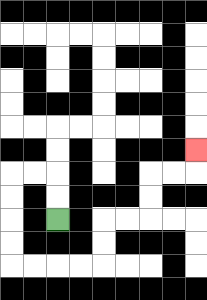{'start': '[2, 9]', 'end': '[8, 6]', 'path_directions': 'U,U,L,L,D,D,D,D,R,R,R,R,U,U,R,R,U,U,R,R,U', 'path_coordinates': '[[2, 9], [2, 8], [2, 7], [1, 7], [0, 7], [0, 8], [0, 9], [0, 10], [0, 11], [1, 11], [2, 11], [3, 11], [4, 11], [4, 10], [4, 9], [5, 9], [6, 9], [6, 8], [6, 7], [7, 7], [8, 7], [8, 6]]'}